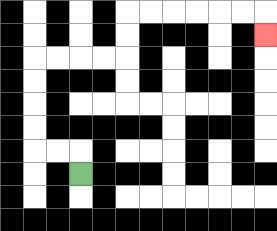{'start': '[3, 7]', 'end': '[11, 1]', 'path_directions': 'U,L,L,U,U,U,U,R,R,R,R,U,U,R,R,R,R,R,R,D', 'path_coordinates': '[[3, 7], [3, 6], [2, 6], [1, 6], [1, 5], [1, 4], [1, 3], [1, 2], [2, 2], [3, 2], [4, 2], [5, 2], [5, 1], [5, 0], [6, 0], [7, 0], [8, 0], [9, 0], [10, 0], [11, 0], [11, 1]]'}